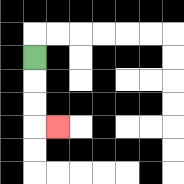{'start': '[1, 2]', 'end': '[2, 5]', 'path_directions': 'D,D,D,R', 'path_coordinates': '[[1, 2], [1, 3], [1, 4], [1, 5], [2, 5]]'}